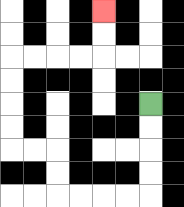{'start': '[6, 4]', 'end': '[4, 0]', 'path_directions': 'D,D,D,D,L,L,L,L,U,U,L,L,U,U,U,U,R,R,R,R,U,U', 'path_coordinates': '[[6, 4], [6, 5], [6, 6], [6, 7], [6, 8], [5, 8], [4, 8], [3, 8], [2, 8], [2, 7], [2, 6], [1, 6], [0, 6], [0, 5], [0, 4], [0, 3], [0, 2], [1, 2], [2, 2], [3, 2], [4, 2], [4, 1], [4, 0]]'}